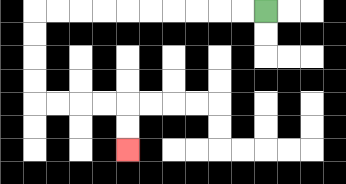{'start': '[11, 0]', 'end': '[5, 6]', 'path_directions': 'L,L,L,L,L,L,L,L,L,L,D,D,D,D,R,R,R,R,D,D', 'path_coordinates': '[[11, 0], [10, 0], [9, 0], [8, 0], [7, 0], [6, 0], [5, 0], [4, 0], [3, 0], [2, 0], [1, 0], [1, 1], [1, 2], [1, 3], [1, 4], [2, 4], [3, 4], [4, 4], [5, 4], [5, 5], [5, 6]]'}